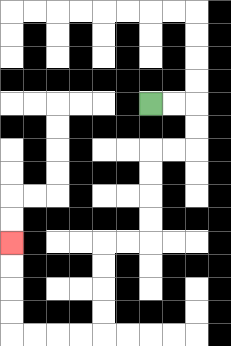{'start': '[6, 4]', 'end': '[0, 10]', 'path_directions': 'R,R,D,D,L,L,D,D,D,D,L,L,D,D,D,D,L,L,L,L,U,U,U,U', 'path_coordinates': '[[6, 4], [7, 4], [8, 4], [8, 5], [8, 6], [7, 6], [6, 6], [6, 7], [6, 8], [6, 9], [6, 10], [5, 10], [4, 10], [4, 11], [4, 12], [4, 13], [4, 14], [3, 14], [2, 14], [1, 14], [0, 14], [0, 13], [0, 12], [0, 11], [0, 10]]'}